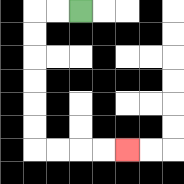{'start': '[3, 0]', 'end': '[5, 6]', 'path_directions': 'L,L,D,D,D,D,D,D,R,R,R,R', 'path_coordinates': '[[3, 0], [2, 0], [1, 0], [1, 1], [1, 2], [1, 3], [1, 4], [1, 5], [1, 6], [2, 6], [3, 6], [4, 6], [5, 6]]'}